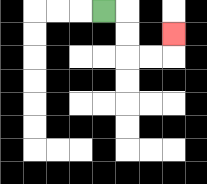{'start': '[4, 0]', 'end': '[7, 1]', 'path_directions': 'R,D,D,R,R,U', 'path_coordinates': '[[4, 0], [5, 0], [5, 1], [5, 2], [6, 2], [7, 2], [7, 1]]'}